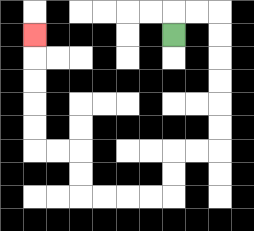{'start': '[7, 1]', 'end': '[1, 1]', 'path_directions': 'U,R,R,D,D,D,D,D,D,L,L,D,D,L,L,L,L,U,U,L,L,U,U,U,U,U', 'path_coordinates': '[[7, 1], [7, 0], [8, 0], [9, 0], [9, 1], [9, 2], [9, 3], [9, 4], [9, 5], [9, 6], [8, 6], [7, 6], [7, 7], [7, 8], [6, 8], [5, 8], [4, 8], [3, 8], [3, 7], [3, 6], [2, 6], [1, 6], [1, 5], [1, 4], [1, 3], [1, 2], [1, 1]]'}